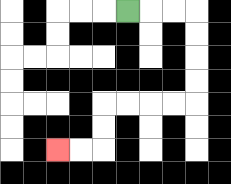{'start': '[5, 0]', 'end': '[2, 6]', 'path_directions': 'R,R,R,D,D,D,D,L,L,L,L,D,D,L,L', 'path_coordinates': '[[5, 0], [6, 0], [7, 0], [8, 0], [8, 1], [8, 2], [8, 3], [8, 4], [7, 4], [6, 4], [5, 4], [4, 4], [4, 5], [4, 6], [3, 6], [2, 6]]'}